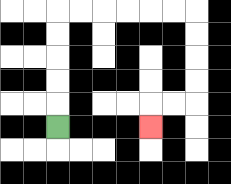{'start': '[2, 5]', 'end': '[6, 5]', 'path_directions': 'U,U,U,U,U,R,R,R,R,R,R,D,D,D,D,L,L,D', 'path_coordinates': '[[2, 5], [2, 4], [2, 3], [2, 2], [2, 1], [2, 0], [3, 0], [4, 0], [5, 0], [6, 0], [7, 0], [8, 0], [8, 1], [8, 2], [8, 3], [8, 4], [7, 4], [6, 4], [6, 5]]'}